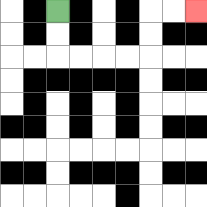{'start': '[2, 0]', 'end': '[8, 0]', 'path_directions': 'D,D,R,R,R,R,U,U,R,R', 'path_coordinates': '[[2, 0], [2, 1], [2, 2], [3, 2], [4, 2], [5, 2], [6, 2], [6, 1], [6, 0], [7, 0], [8, 0]]'}